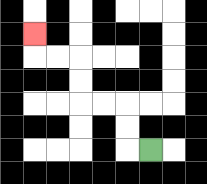{'start': '[6, 6]', 'end': '[1, 1]', 'path_directions': 'L,U,U,L,L,U,U,L,L,U', 'path_coordinates': '[[6, 6], [5, 6], [5, 5], [5, 4], [4, 4], [3, 4], [3, 3], [3, 2], [2, 2], [1, 2], [1, 1]]'}